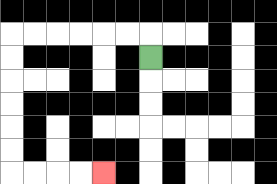{'start': '[6, 2]', 'end': '[4, 7]', 'path_directions': 'U,L,L,L,L,L,L,D,D,D,D,D,D,R,R,R,R', 'path_coordinates': '[[6, 2], [6, 1], [5, 1], [4, 1], [3, 1], [2, 1], [1, 1], [0, 1], [0, 2], [0, 3], [0, 4], [0, 5], [0, 6], [0, 7], [1, 7], [2, 7], [3, 7], [4, 7]]'}